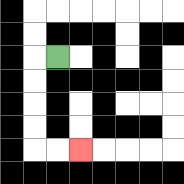{'start': '[2, 2]', 'end': '[3, 6]', 'path_directions': 'L,D,D,D,D,R,R', 'path_coordinates': '[[2, 2], [1, 2], [1, 3], [1, 4], [1, 5], [1, 6], [2, 6], [3, 6]]'}